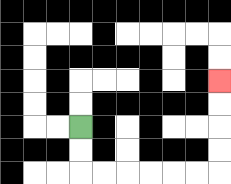{'start': '[3, 5]', 'end': '[9, 3]', 'path_directions': 'D,D,R,R,R,R,R,R,U,U,U,U', 'path_coordinates': '[[3, 5], [3, 6], [3, 7], [4, 7], [5, 7], [6, 7], [7, 7], [8, 7], [9, 7], [9, 6], [9, 5], [9, 4], [9, 3]]'}